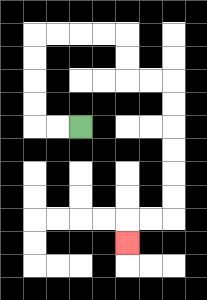{'start': '[3, 5]', 'end': '[5, 10]', 'path_directions': 'L,L,U,U,U,U,R,R,R,R,D,D,R,R,D,D,D,D,D,D,L,L,D', 'path_coordinates': '[[3, 5], [2, 5], [1, 5], [1, 4], [1, 3], [1, 2], [1, 1], [2, 1], [3, 1], [4, 1], [5, 1], [5, 2], [5, 3], [6, 3], [7, 3], [7, 4], [7, 5], [7, 6], [7, 7], [7, 8], [7, 9], [6, 9], [5, 9], [5, 10]]'}